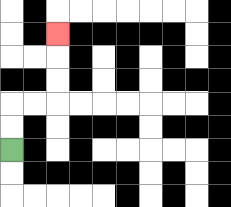{'start': '[0, 6]', 'end': '[2, 1]', 'path_directions': 'U,U,R,R,U,U,U', 'path_coordinates': '[[0, 6], [0, 5], [0, 4], [1, 4], [2, 4], [2, 3], [2, 2], [2, 1]]'}